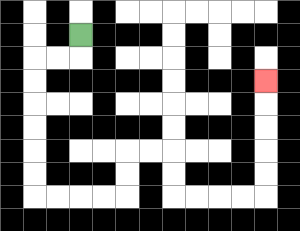{'start': '[3, 1]', 'end': '[11, 3]', 'path_directions': 'D,L,L,D,D,D,D,D,D,R,R,R,R,U,U,R,R,D,D,R,R,R,R,U,U,U,U,U', 'path_coordinates': '[[3, 1], [3, 2], [2, 2], [1, 2], [1, 3], [1, 4], [1, 5], [1, 6], [1, 7], [1, 8], [2, 8], [3, 8], [4, 8], [5, 8], [5, 7], [5, 6], [6, 6], [7, 6], [7, 7], [7, 8], [8, 8], [9, 8], [10, 8], [11, 8], [11, 7], [11, 6], [11, 5], [11, 4], [11, 3]]'}